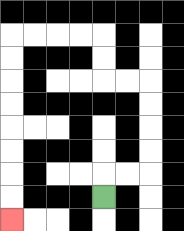{'start': '[4, 8]', 'end': '[0, 9]', 'path_directions': 'U,R,R,U,U,U,U,L,L,U,U,L,L,L,L,D,D,D,D,D,D,D,D', 'path_coordinates': '[[4, 8], [4, 7], [5, 7], [6, 7], [6, 6], [6, 5], [6, 4], [6, 3], [5, 3], [4, 3], [4, 2], [4, 1], [3, 1], [2, 1], [1, 1], [0, 1], [0, 2], [0, 3], [0, 4], [0, 5], [0, 6], [0, 7], [0, 8], [0, 9]]'}